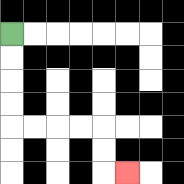{'start': '[0, 1]', 'end': '[5, 7]', 'path_directions': 'D,D,D,D,R,R,R,R,D,D,R', 'path_coordinates': '[[0, 1], [0, 2], [0, 3], [0, 4], [0, 5], [1, 5], [2, 5], [3, 5], [4, 5], [4, 6], [4, 7], [5, 7]]'}